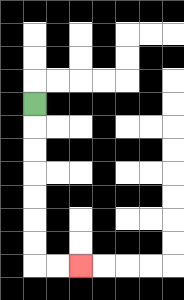{'start': '[1, 4]', 'end': '[3, 11]', 'path_directions': 'D,D,D,D,D,D,D,R,R', 'path_coordinates': '[[1, 4], [1, 5], [1, 6], [1, 7], [1, 8], [1, 9], [1, 10], [1, 11], [2, 11], [3, 11]]'}